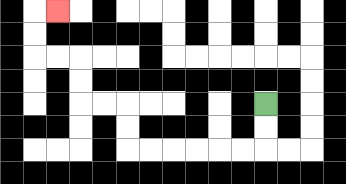{'start': '[11, 4]', 'end': '[2, 0]', 'path_directions': 'D,D,L,L,L,L,L,L,U,U,L,L,U,U,L,L,U,U,R', 'path_coordinates': '[[11, 4], [11, 5], [11, 6], [10, 6], [9, 6], [8, 6], [7, 6], [6, 6], [5, 6], [5, 5], [5, 4], [4, 4], [3, 4], [3, 3], [3, 2], [2, 2], [1, 2], [1, 1], [1, 0], [2, 0]]'}